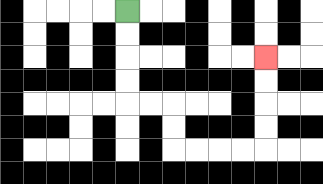{'start': '[5, 0]', 'end': '[11, 2]', 'path_directions': 'D,D,D,D,R,R,D,D,R,R,R,R,U,U,U,U', 'path_coordinates': '[[5, 0], [5, 1], [5, 2], [5, 3], [5, 4], [6, 4], [7, 4], [7, 5], [7, 6], [8, 6], [9, 6], [10, 6], [11, 6], [11, 5], [11, 4], [11, 3], [11, 2]]'}